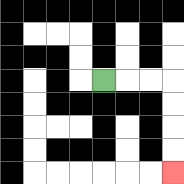{'start': '[4, 3]', 'end': '[7, 7]', 'path_directions': 'R,R,R,D,D,D,D', 'path_coordinates': '[[4, 3], [5, 3], [6, 3], [7, 3], [7, 4], [7, 5], [7, 6], [7, 7]]'}